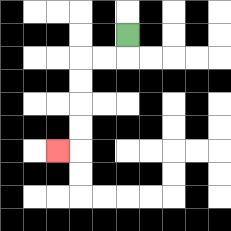{'start': '[5, 1]', 'end': '[2, 6]', 'path_directions': 'D,L,L,D,D,D,D,L', 'path_coordinates': '[[5, 1], [5, 2], [4, 2], [3, 2], [3, 3], [3, 4], [3, 5], [3, 6], [2, 6]]'}